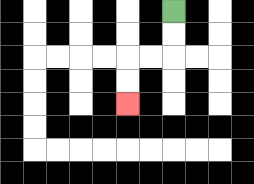{'start': '[7, 0]', 'end': '[5, 4]', 'path_directions': 'D,D,L,L,D,D', 'path_coordinates': '[[7, 0], [7, 1], [7, 2], [6, 2], [5, 2], [5, 3], [5, 4]]'}